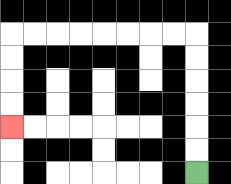{'start': '[8, 7]', 'end': '[0, 5]', 'path_directions': 'U,U,U,U,U,U,L,L,L,L,L,L,L,L,D,D,D,D', 'path_coordinates': '[[8, 7], [8, 6], [8, 5], [8, 4], [8, 3], [8, 2], [8, 1], [7, 1], [6, 1], [5, 1], [4, 1], [3, 1], [2, 1], [1, 1], [0, 1], [0, 2], [0, 3], [0, 4], [0, 5]]'}